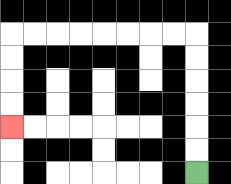{'start': '[8, 7]', 'end': '[0, 5]', 'path_directions': 'U,U,U,U,U,U,L,L,L,L,L,L,L,L,D,D,D,D', 'path_coordinates': '[[8, 7], [8, 6], [8, 5], [8, 4], [8, 3], [8, 2], [8, 1], [7, 1], [6, 1], [5, 1], [4, 1], [3, 1], [2, 1], [1, 1], [0, 1], [0, 2], [0, 3], [0, 4], [0, 5]]'}